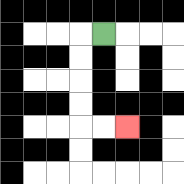{'start': '[4, 1]', 'end': '[5, 5]', 'path_directions': 'L,D,D,D,D,R,R', 'path_coordinates': '[[4, 1], [3, 1], [3, 2], [3, 3], [3, 4], [3, 5], [4, 5], [5, 5]]'}